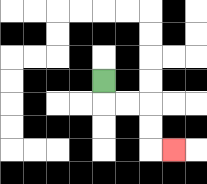{'start': '[4, 3]', 'end': '[7, 6]', 'path_directions': 'D,R,R,D,D,R', 'path_coordinates': '[[4, 3], [4, 4], [5, 4], [6, 4], [6, 5], [6, 6], [7, 6]]'}